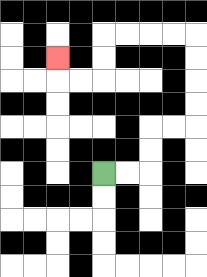{'start': '[4, 7]', 'end': '[2, 2]', 'path_directions': 'R,R,U,U,R,R,U,U,U,U,L,L,L,L,D,D,L,L,U', 'path_coordinates': '[[4, 7], [5, 7], [6, 7], [6, 6], [6, 5], [7, 5], [8, 5], [8, 4], [8, 3], [8, 2], [8, 1], [7, 1], [6, 1], [5, 1], [4, 1], [4, 2], [4, 3], [3, 3], [2, 3], [2, 2]]'}